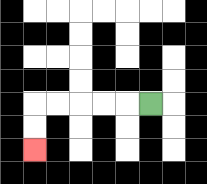{'start': '[6, 4]', 'end': '[1, 6]', 'path_directions': 'L,L,L,L,L,D,D', 'path_coordinates': '[[6, 4], [5, 4], [4, 4], [3, 4], [2, 4], [1, 4], [1, 5], [1, 6]]'}